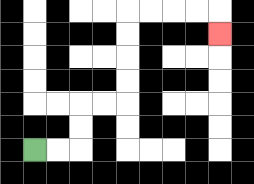{'start': '[1, 6]', 'end': '[9, 1]', 'path_directions': 'R,R,U,U,R,R,U,U,U,U,R,R,R,R,D', 'path_coordinates': '[[1, 6], [2, 6], [3, 6], [3, 5], [3, 4], [4, 4], [5, 4], [5, 3], [5, 2], [5, 1], [5, 0], [6, 0], [7, 0], [8, 0], [9, 0], [9, 1]]'}